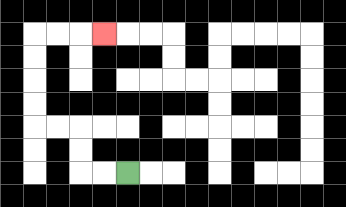{'start': '[5, 7]', 'end': '[4, 1]', 'path_directions': 'L,L,U,U,L,L,U,U,U,U,R,R,R', 'path_coordinates': '[[5, 7], [4, 7], [3, 7], [3, 6], [3, 5], [2, 5], [1, 5], [1, 4], [1, 3], [1, 2], [1, 1], [2, 1], [3, 1], [4, 1]]'}